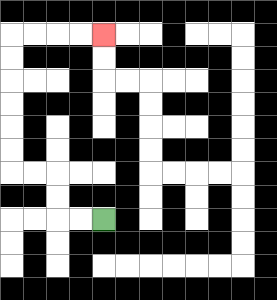{'start': '[4, 9]', 'end': '[4, 1]', 'path_directions': 'L,L,U,U,L,L,U,U,U,U,U,U,R,R,R,R', 'path_coordinates': '[[4, 9], [3, 9], [2, 9], [2, 8], [2, 7], [1, 7], [0, 7], [0, 6], [0, 5], [0, 4], [0, 3], [0, 2], [0, 1], [1, 1], [2, 1], [3, 1], [4, 1]]'}